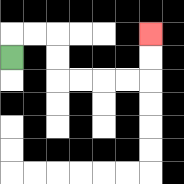{'start': '[0, 2]', 'end': '[6, 1]', 'path_directions': 'U,R,R,D,D,R,R,R,R,U,U', 'path_coordinates': '[[0, 2], [0, 1], [1, 1], [2, 1], [2, 2], [2, 3], [3, 3], [4, 3], [5, 3], [6, 3], [6, 2], [6, 1]]'}